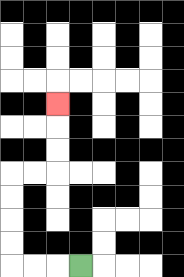{'start': '[3, 11]', 'end': '[2, 4]', 'path_directions': 'L,L,L,U,U,U,U,R,R,U,U,U', 'path_coordinates': '[[3, 11], [2, 11], [1, 11], [0, 11], [0, 10], [0, 9], [0, 8], [0, 7], [1, 7], [2, 7], [2, 6], [2, 5], [2, 4]]'}